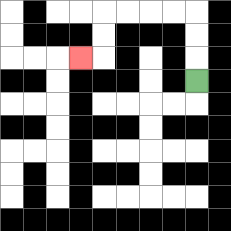{'start': '[8, 3]', 'end': '[3, 2]', 'path_directions': 'U,U,U,L,L,L,L,D,D,L', 'path_coordinates': '[[8, 3], [8, 2], [8, 1], [8, 0], [7, 0], [6, 0], [5, 0], [4, 0], [4, 1], [4, 2], [3, 2]]'}